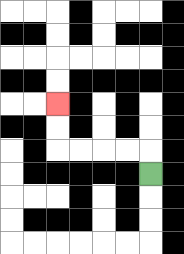{'start': '[6, 7]', 'end': '[2, 4]', 'path_directions': 'U,L,L,L,L,U,U', 'path_coordinates': '[[6, 7], [6, 6], [5, 6], [4, 6], [3, 6], [2, 6], [2, 5], [2, 4]]'}